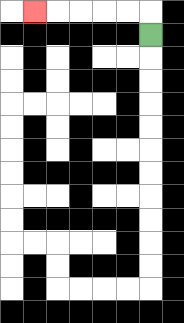{'start': '[6, 1]', 'end': '[1, 0]', 'path_directions': 'U,L,L,L,L,L', 'path_coordinates': '[[6, 1], [6, 0], [5, 0], [4, 0], [3, 0], [2, 0], [1, 0]]'}